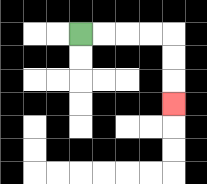{'start': '[3, 1]', 'end': '[7, 4]', 'path_directions': 'R,R,R,R,D,D,D', 'path_coordinates': '[[3, 1], [4, 1], [5, 1], [6, 1], [7, 1], [7, 2], [7, 3], [7, 4]]'}